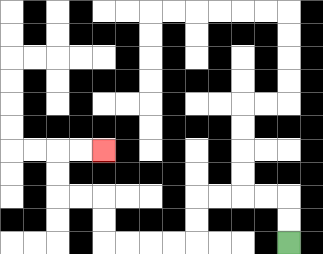{'start': '[12, 10]', 'end': '[4, 6]', 'path_directions': 'U,U,L,L,L,L,D,D,L,L,L,L,U,U,L,L,U,U,R,R', 'path_coordinates': '[[12, 10], [12, 9], [12, 8], [11, 8], [10, 8], [9, 8], [8, 8], [8, 9], [8, 10], [7, 10], [6, 10], [5, 10], [4, 10], [4, 9], [4, 8], [3, 8], [2, 8], [2, 7], [2, 6], [3, 6], [4, 6]]'}